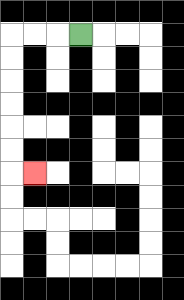{'start': '[3, 1]', 'end': '[1, 7]', 'path_directions': 'L,L,L,D,D,D,D,D,D,R', 'path_coordinates': '[[3, 1], [2, 1], [1, 1], [0, 1], [0, 2], [0, 3], [0, 4], [0, 5], [0, 6], [0, 7], [1, 7]]'}